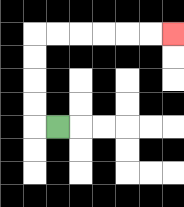{'start': '[2, 5]', 'end': '[7, 1]', 'path_directions': 'L,U,U,U,U,R,R,R,R,R,R', 'path_coordinates': '[[2, 5], [1, 5], [1, 4], [1, 3], [1, 2], [1, 1], [2, 1], [3, 1], [4, 1], [5, 1], [6, 1], [7, 1]]'}